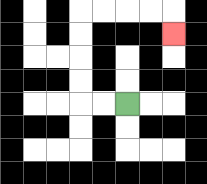{'start': '[5, 4]', 'end': '[7, 1]', 'path_directions': 'L,L,U,U,U,U,R,R,R,R,D', 'path_coordinates': '[[5, 4], [4, 4], [3, 4], [3, 3], [3, 2], [3, 1], [3, 0], [4, 0], [5, 0], [6, 0], [7, 0], [7, 1]]'}